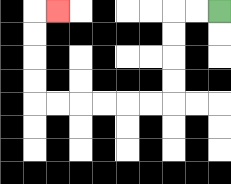{'start': '[9, 0]', 'end': '[2, 0]', 'path_directions': 'L,L,D,D,D,D,L,L,L,L,L,L,U,U,U,U,R', 'path_coordinates': '[[9, 0], [8, 0], [7, 0], [7, 1], [7, 2], [7, 3], [7, 4], [6, 4], [5, 4], [4, 4], [3, 4], [2, 4], [1, 4], [1, 3], [1, 2], [1, 1], [1, 0], [2, 0]]'}